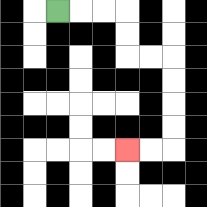{'start': '[2, 0]', 'end': '[5, 6]', 'path_directions': 'R,R,R,D,D,R,R,D,D,D,D,L,L', 'path_coordinates': '[[2, 0], [3, 0], [4, 0], [5, 0], [5, 1], [5, 2], [6, 2], [7, 2], [7, 3], [7, 4], [7, 5], [7, 6], [6, 6], [5, 6]]'}